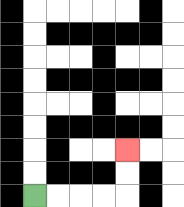{'start': '[1, 8]', 'end': '[5, 6]', 'path_directions': 'R,R,R,R,U,U', 'path_coordinates': '[[1, 8], [2, 8], [3, 8], [4, 8], [5, 8], [5, 7], [5, 6]]'}